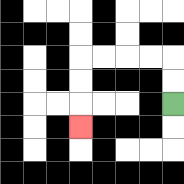{'start': '[7, 4]', 'end': '[3, 5]', 'path_directions': 'U,U,L,L,L,L,D,D,D', 'path_coordinates': '[[7, 4], [7, 3], [7, 2], [6, 2], [5, 2], [4, 2], [3, 2], [3, 3], [3, 4], [3, 5]]'}